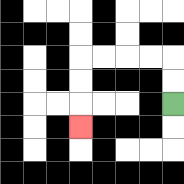{'start': '[7, 4]', 'end': '[3, 5]', 'path_directions': 'U,U,L,L,L,L,D,D,D', 'path_coordinates': '[[7, 4], [7, 3], [7, 2], [6, 2], [5, 2], [4, 2], [3, 2], [3, 3], [3, 4], [3, 5]]'}